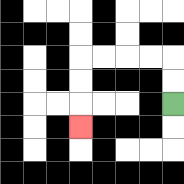{'start': '[7, 4]', 'end': '[3, 5]', 'path_directions': 'U,U,L,L,L,L,D,D,D', 'path_coordinates': '[[7, 4], [7, 3], [7, 2], [6, 2], [5, 2], [4, 2], [3, 2], [3, 3], [3, 4], [3, 5]]'}